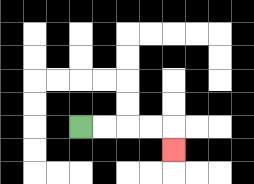{'start': '[3, 5]', 'end': '[7, 6]', 'path_directions': 'R,R,R,R,D', 'path_coordinates': '[[3, 5], [4, 5], [5, 5], [6, 5], [7, 5], [7, 6]]'}